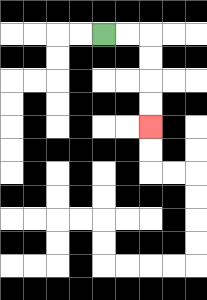{'start': '[4, 1]', 'end': '[6, 5]', 'path_directions': 'R,R,D,D,D,D', 'path_coordinates': '[[4, 1], [5, 1], [6, 1], [6, 2], [6, 3], [6, 4], [6, 5]]'}